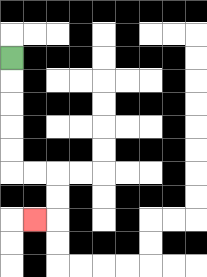{'start': '[0, 2]', 'end': '[1, 9]', 'path_directions': 'D,D,D,D,D,R,R,D,D,L', 'path_coordinates': '[[0, 2], [0, 3], [0, 4], [0, 5], [0, 6], [0, 7], [1, 7], [2, 7], [2, 8], [2, 9], [1, 9]]'}